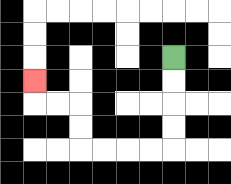{'start': '[7, 2]', 'end': '[1, 3]', 'path_directions': 'D,D,D,D,L,L,L,L,U,U,L,L,U', 'path_coordinates': '[[7, 2], [7, 3], [7, 4], [7, 5], [7, 6], [6, 6], [5, 6], [4, 6], [3, 6], [3, 5], [3, 4], [2, 4], [1, 4], [1, 3]]'}